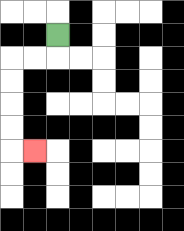{'start': '[2, 1]', 'end': '[1, 6]', 'path_directions': 'D,L,L,D,D,D,D,R', 'path_coordinates': '[[2, 1], [2, 2], [1, 2], [0, 2], [0, 3], [0, 4], [0, 5], [0, 6], [1, 6]]'}